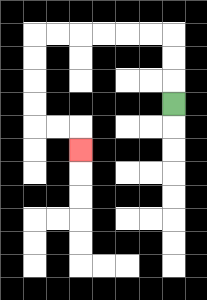{'start': '[7, 4]', 'end': '[3, 6]', 'path_directions': 'U,U,U,L,L,L,L,L,L,D,D,D,D,R,R,D', 'path_coordinates': '[[7, 4], [7, 3], [7, 2], [7, 1], [6, 1], [5, 1], [4, 1], [3, 1], [2, 1], [1, 1], [1, 2], [1, 3], [1, 4], [1, 5], [2, 5], [3, 5], [3, 6]]'}